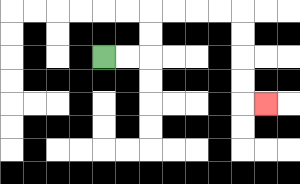{'start': '[4, 2]', 'end': '[11, 4]', 'path_directions': 'R,R,U,U,R,R,R,R,D,D,D,D,R', 'path_coordinates': '[[4, 2], [5, 2], [6, 2], [6, 1], [6, 0], [7, 0], [8, 0], [9, 0], [10, 0], [10, 1], [10, 2], [10, 3], [10, 4], [11, 4]]'}